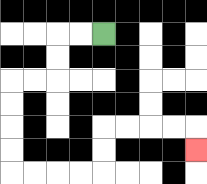{'start': '[4, 1]', 'end': '[8, 6]', 'path_directions': 'L,L,D,D,L,L,D,D,D,D,R,R,R,R,U,U,R,R,R,R,D', 'path_coordinates': '[[4, 1], [3, 1], [2, 1], [2, 2], [2, 3], [1, 3], [0, 3], [0, 4], [0, 5], [0, 6], [0, 7], [1, 7], [2, 7], [3, 7], [4, 7], [4, 6], [4, 5], [5, 5], [6, 5], [7, 5], [8, 5], [8, 6]]'}